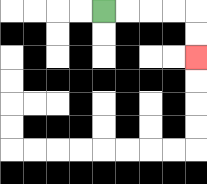{'start': '[4, 0]', 'end': '[8, 2]', 'path_directions': 'R,R,R,R,D,D', 'path_coordinates': '[[4, 0], [5, 0], [6, 0], [7, 0], [8, 0], [8, 1], [8, 2]]'}